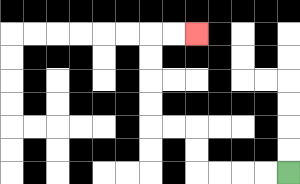{'start': '[12, 7]', 'end': '[8, 1]', 'path_directions': 'L,L,L,L,U,U,L,L,U,U,U,U,R,R', 'path_coordinates': '[[12, 7], [11, 7], [10, 7], [9, 7], [8, 7], [8, 6], [8, 5], [7, 5], [6, 5], [6, 4], [6, 3], [6, 2], [6, 1], [7, 1], [8, 1]]'}